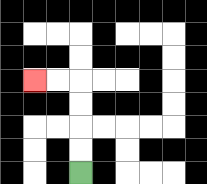{'start': '[3, 7]', 'end': '[1, 3]', 'path_directions': 'U,U,U,U,L,L', 'path_coordinates': '[[3, 7], [3, 6], [3, 5], [3, 4], [3, 3], [2, 3], [1, 3]]'}